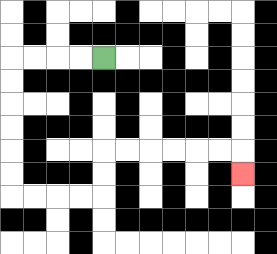{'start': '[4, 2]', 'end': '[10, 7]', 'path_directions': 'L,L,L,L,D,D,D,D,D,D,R,R,R,R,U,U,R,R,R,R,R,R,D', 'path_coordinates': '[[4, 2], [3, 2], [2, 2], [1, 2], [0, 2], [0, 3], [0, 4], [0, 5], [0, 6], [0, 7], [0, 8], [1, 8], [2, 8], [3, 8], [4, 8], [4, 7], [4, 6], [5, 6], [6, 6], [7, 6], [8, 6], [9, 6], [10, 6], [10, 7]]'}